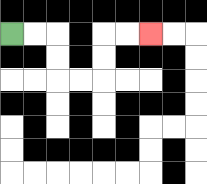{'start': '[0, 1]', 'end': '[6, 1]', 'path_directions': 'R,R,D,D,R,R,U,U,R,R', 'path_coordinates': '[[0, 1], [1, 1], [2, 1], [2, 2], [2, 3], [3, 3], [4, 3], [4, 2], [4, 1], [5, 1], [6, 1]]'}